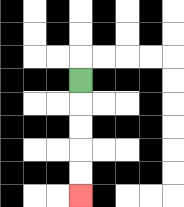{'start': '[3, 3]', 'end': '[3, 8]', 'path_directions': 'D,D,D,D,D', 'path_coordinates': '[[3, 3], [3, 4], [3, 5], [3, 6], [3, 7], [3, 8]]'}